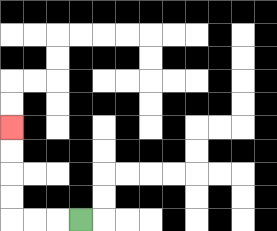{'start': '[3, 9]', 'end': '[0, 5]', 'path_directions': 'L,L,L,U,U,U,U', 'path_coordinates': '[[3, 9], [2, 9], [1, 9], [0, 9], [0, 8], [0, 7], [0, 6], [0, 5]]'}